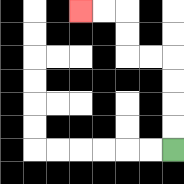{'start': '[7, 6]', 'end': '[3, 0]', 'path_directions': 'U,U,U,U,L,L,U,U,L,L', 'path_coordinates': '[[7, 6], [7, 5], [7, 4], [7, 3], [7, 2], [6, 2], [5, 2], [5, 1], [5, 0], [4, 0], [3, 0]]'}